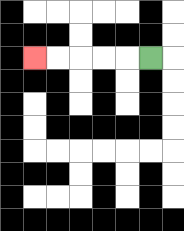{'start': '[6, 2]', 'end': '[1, 2]', 'path_directions': 'L,L,L,L,L', 'path_coordinates': '[[6, 2], [5, 2], [4, 2], [3, 2], [2, 2], [1, 2]]'}